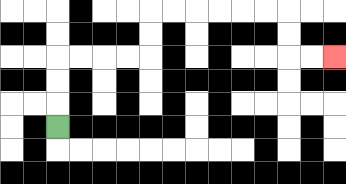{'start': '[2, 5]', 'end': '[14, 2]', 'path_directions': 'U,U,U,R,R,R,R,U,U,R,R,R,R,R,R,D,D,R,R', 'path_coordinates': '[[2, 5], [2, 4], [2, 3], [2, 2], [3, 2], [4, 2], [5, 2], [6, 2], [6, 1], [6, 0], [7, 0], [8, 0], [9, 0], [10, 0], [11, 0], [12, 0], [12, 1], [12, 2], [13, 2], [14, 2]]'}